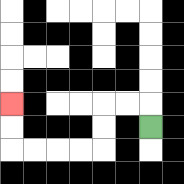{'start': '[6, 5]', 'end': '[0, 4]', 'path_directions': 'U,L,L,D,D,L,L,L,L,U,U', 'path_coordinates': '[[6, 5], [6, 4], [5, 4], [4, 4], [4, 5], [4, 6], [3, 6], [2, 6], [1, 6], [0, 6], [0, 5], [0, 4]]'}